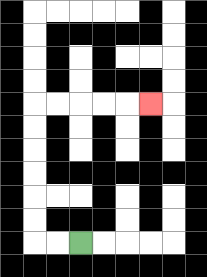{'start': '[3, 10]', 'end': '[6, 4]', 'path_directions': 'L,L,U,U,U,U,U,U,R,R,R,R,R', 'path_coordinates': '[[3, 10], [2, 10], [1, 10], [1, 9], [1, 8], [1, 7], [1, 6], [1, 5], [1, 4], [2, 4], [3, 4], [4, 4], [5, 4], [6, 4]]'}